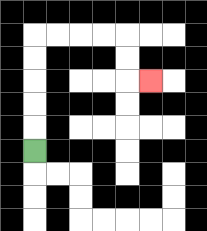{'start': '[1, 6]', 'end': '[6, 3]', 'path_directions': 'U,U,U,U,U,R,R,R,R,D,D,R', 'path_coordinates': '[[1, 6], [1, 5], [1, 4], [1, 3], [1, 2], [1, 1], [2, 1], [3, 1], [4, 1], [5, 1], [5, 2], [5, 3], [6, 3]]'}